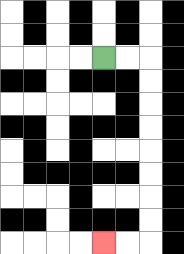{'start': '[4, 2]', 'end': '[4, 10]', 'path_directions': 'R,R,D,D,D,D,D,D,D,D,L,L', 'path_coordinates': '[[4, 2], [5, 2], [6, 2], [6, 3], [6, 4], [6, 5], [6, 6], [6, 7], [6, 8], [6, 9], [6, 10], [5, 10], [4, 10]]'}